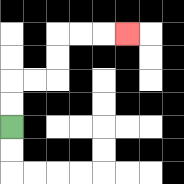{'start': '[0, 5]', 'end': '[5, 1]', 'path_directions': 'U,U,R,R,U,U,R,R,R', 'path_coordinates': '[[0, 5], [0, 4], [0, 3], [1, 3], [2, 3], [2, 2], [2, 1], [3, 1], [4, 1], [5, 1]]'}